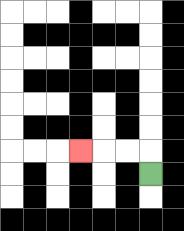{'start': '[6, 7]', 'end': '[3, 6]', 'path_directions': 'U,L,L,L', 'path_coordinates': '[[6, 7], [6, 6], [5, 6], [4, 6], [3, 6]]'}